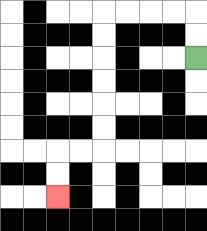{'start': '[8, 2]', 'end': '[2, 8]', 'path_directions': 'U,U,L,L,L,L,D,D,D,D,D,D,L,L,D,D', 'path_coordinates': '[[8, 2], [8, 1], [8, 0], [7, 0], [6, 0], [5, 0], [4, 0], [4, 1], [4, 2], [4, 3], [4, 4], [4, 5], [4, 6], [3, 6], [2, 6], [2, 7], [2, 8]]'}